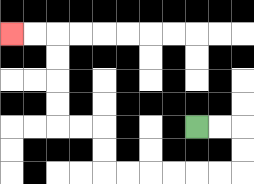{'start': '[8, 5]', 'end': '[0, 1]', 'path_directions': 'R,R,D,D,L,L,L,L,L,L,U,U,L,L,U,U,U,U,L,L', 'path_coordinates': '[[8, 5], [9, 5], [10, 5], [10, 6], [10, 7], [9, 7], [8, 7], [7, 7], [6, 7], [5, 7], [4, 7], [4, 6], [4, 5], [3, 5], [2, 5], [2, 4], [2, 3], [2, 2], [2, 1], [1, 1], [0, 1]]'}